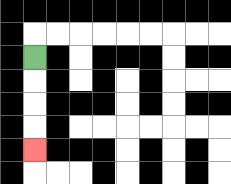{'start': '[1, 2]', 'end': '[1, 6]', 'path_directions': 'D,D,D,D', 'path_coordinates': '[[1, 2], [1, 3], [1, 4], [1, 5], [1, 6]]'}